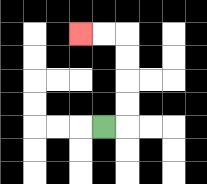{'start': '[4, 5]', 'end': '[3, 1]', 'path_directions': 'R,U,U,U,U,L,L', 'path_coordinates': '[[4, 5], [5, 5], [5, 4], [5, 3], [5, 2], [5, 1], [4, 1], [3, 1]]'}